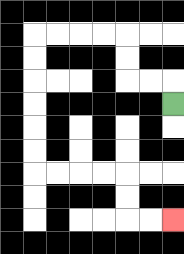{'start': '[7, 4]', 'end': '[7, 9]', 'path_directions': 'U,L,L,U,U,L,L,L,L,D,D,D,D,D,D,R,R,R,R,D,D,R,R', 'path_coordinates': '[[7, 4], [7, 3], [6, 3], [5, 3], [5, 2], [5, 1], [4, 1], [3, 1], [2, 1], [1, 1], [1, 2], [1, 3], [1, 4], [1, 5], [1, 6], [1, 7], [2, 7], [3, 7], [4, 7], [5, 7], [5, 8], [5, 9], [6, 9], [7, 9]]'}